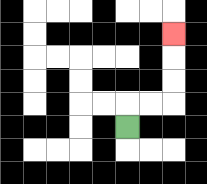{'start': '[5, 5]', 'end': '[7, 1]', 'path_directions': 'U,R,R,U,U,U', 'path_coordinates': '[[5, 5], [5, 4], [6, 4], [7, 4], [7, 3], [7, 2], [7, 1]]'}